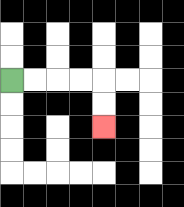{'start': '[0, 3]', 'end': '[4, 5]', 'path_directions': 'R,R,R,R,D,D', 'path_coordinates': '[[0, 3], [1, 3], [2, 3], [3, 3], [4, 3], [4, 4], [4, 5]]'}